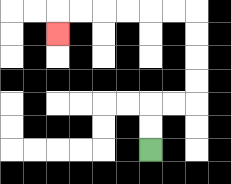{'start': '[6, 6]', 'end': '[2, 1]', 'path_directions': 'U,U,R,R,U,U,U,U,L,L,L,L,L,L,D', 'path_coordinates': '[[6, 6], [6, 5], [6, 4], [7, 4], [8, 4], [8, 3], [8, 2], [8, 1], [8, 0], [7, 0], [6, 0], [5, 0], [4, 0], [3, 0], [2, 0], [2, 1]]'}